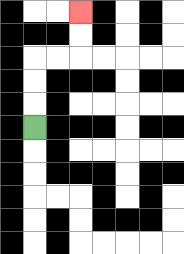{'start': '[1, 5]', 'end': '[3, 0]', 'path_directions': 'U,U,U,R,R,U,U', 'path_coordinates': '[[1, 5], [1, 4], [1, 3], [1, 2], [2, 2], [3, 2], [3, 1], [3, 0]]'}